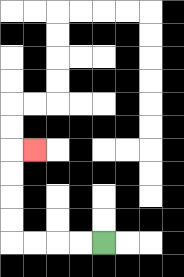{'start': '[4, 10]', 'end': '[1, 6]', 'path_directions': 'L,L,L,L,U,U,U,U,R', 'path_coordinates': '[[4, 10], [3, 10], [2, 10], [1, 10], [0, 10], [0, 9], [0, 8], [0, 7], [0, 6], [1, 6]]'}